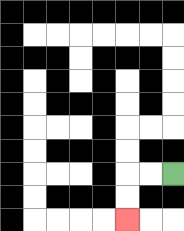{'start': '[7, 7]', 'end': '[5, 9]', 'path_directions': 'L,L,D,D', 'path_coordinates': '[[7, 7], [6, 7], [5, 7], [5, 8], [5, 9]]'}